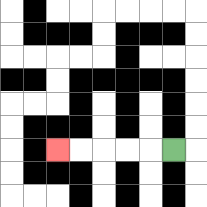{'start': '[7, 6]', 'end': '[2, 6]', 'path_directions': 'L,L,L,L,L', 'path_coordinates': '[[7, 6], [6, 6], [5, 6], [4, 6], [3, 6], [2, 6]]'}